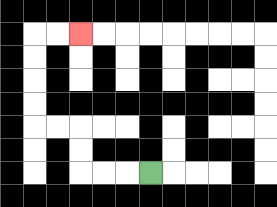{'start': '[6, 7]', 'end': '[3, 1]', 'path_directions': 'L,L,L,U,U,L,L,U,U,U,U,R,R', 'path_coordinates': '[[6, 7], [5, 7], [4, 7], [3, 7], [3, 6], [3, 5], [2, 5], [1, 5], [1, 4], [1, 3], [1, 2], [1, 1], [2, 1], [3, 1]]'}